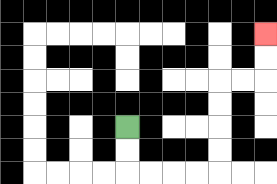{'start': '[5, 5]', 'end': '[11, 1]', 'path_directions': 'D,D,R,R,R,R,U,U,U,U,R,R,U,U', 'path_coordinates': '[[5, 5], [5, 6], [5, 7], [6, 7], [7, 7], [8, 7], [9, 7], [9, 6], [9, 5], [9, 4], [9, 3], [10, 3], [11, 3], [11, 2], [11, 1]]'}